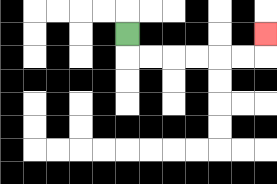{'start': '[5, 1]', 'end': '[11, 1]', 'path_directions': 'D,R,R,R,R,R,R,U', 'path_coordinates': '[[5, 1], [5, 2], [6, 2], [7, 2], [8, 2], [9, 2], [10, 2], [11, 2], [11, 1]]'}